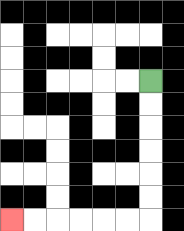{'start': '[6, 3]', 'end': '[0, 9]', 'path_directions': 'D,D,D,D,D,D,L,L,L,L,L,L', 'path_coordinates': '[[6, 3], [6, 4], [6, 5], [6, 6], [6, 7], [6, 8], [6, 9], [5, 9], [4, 9], [3, 9], [2, 9], [1, 9], [0, 9]]'}